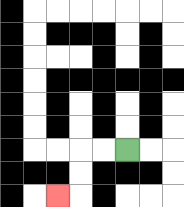{'start': '[5, 6]', 'end': '[2, 8]', 'path_directions': 'L,L,D,D,L', 'path_coordinates': '[[5, 6], [4, 6], [3, 6], [3, 7], [3, 8], [2, 8]]'}